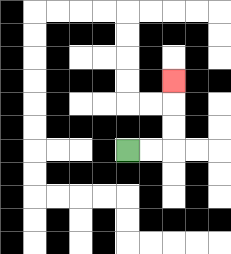{'start': '[5, 6]', 'end': '[7, 3]', 'path_directions': 'R,R,U,U,U', 'path_coordinates': '[[5, 6], [6, 6], [7, 6], [7, 5], [7, 4], [7, 3]]'}